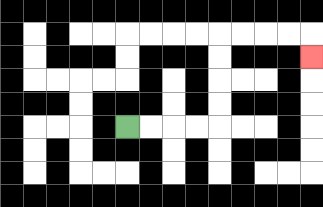{'start': '[5, 5]', 'end': '[13, 2]', 'path_directions': 'R,R,R,R,U,U,U,U,R,R,R,R,D', 'path_coordinates': '[[5, 5], [6, 5], [7, 5], [8, 5], [9, 5], [9, 4], [9, 3], [9, 2], [9, 1], [10, 1], [11, 1], [12, 1], [13, 1], [13, 2]]'}